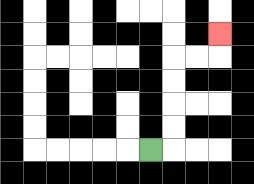{'start': '[6, 6]', 'end': '[9, 1]', 'path_directions': 'R,U,U,U,U,R,R,U', 'path_coordinates': '[[6, 6], [7, 6], [7, 5], [7, 4], [7, 3], [7, 2], [8, 2], [9, 2], [9, 1]]'}